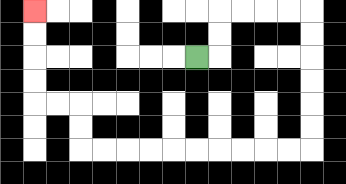{'start': '[8, 2]', 'end': '[1, 0]', 'path_directions': 'R,U,U,R,R,R,R,D,D,D,D,D,D,L,L,L,L,L,L,L,L,L,L,U,U,L,L,U,U,U,U', 'path_coordinates': '[[8, 2], [9, 2], [9, 1], [9, 0], [10, 0], [11, 0], [12, 0], [13, 0], [13, 1], [13, 2], [13, 3], [13, 4], [13, 5], [13, 6], [12, 6], [11, 6], [10, 6], [9, 6], [8, 6], [7, 6], [6, 6], [5, 6], [4, 6], [3, 6], [3, 5], [3, 4], [2, 4], [1, 4], [1, 3], [1, 2], [1, 1], [1, 0]]'}